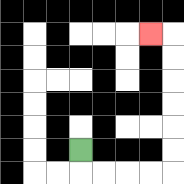{'start': '[3, 6]', 'end': '[6, 1]', 'path_directions': 'D,R,R,R,R,U,U,U,U,U,U,L', 'path_coordinates': '[[3, 6], [3, 7], [4, 7], [5, 7], [6, 7], [7, 7], [7, 6], [7, 5], [7, 4], [7, 3], [7, 2], [7, 1], [6, 1]]'}